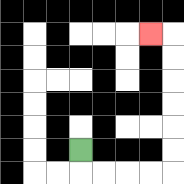{'start': '[3, 6]', 'end': '[6, 1]', 'path_directions': 'D,R,R,R,R,U,U,U,U,U,U,L', 'path_coordinates': '[[3, 6], [3, 7], [4, 7], [5, 7], [6, 7], [7, 7], [7, 6], [7, 5], [7, 4], [7, 3], [7, 2], [7, 1], [6, 1]]'}